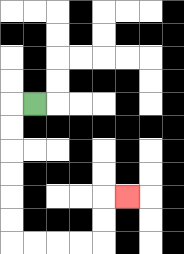{'start': '[1, 4]', 'end': '[5, 8]', 'path_directions': 'L,D,D,D,D,D,D,R,R,R,R,U,U,R', 'path_coordinates': '[[1, 4], [0, 4], [0, 5], [0, 6], [0, 7], [0, 8], [0, 9], [0, 10], [1, 10], [2, 10], [3, 10], [4, 10], [4, 9], [4, 8], [5, 8]]'}